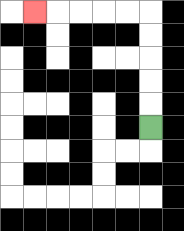{'start': '[6, 5]', 'end': '[1, 0]', 'path_directions': 'U,U,U,U,U,L,L,L,L,L', 'path_coordinates': '[[6, 5], [6, 4], [6, 3], [6, 2], [6, 1], [6, 0], [5, 0], [4, 0], [3, 0], [2, 0], [1, 0]]'}